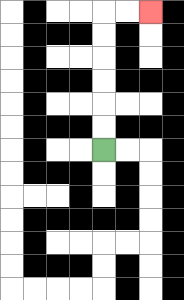{'start': '[4, 6]', 'end': '[6, 0]', 'path_directions': 'U,U,U,U,U,U,R,R', 'path_coordinates': '[[4, 6], [4, 5], [4, 4], [4, 3], [4, 2], [4, 1], [4, 0], [5, 0], [6, 0]]'}